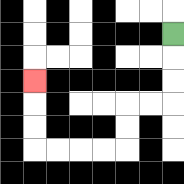{'start': '[7, 1]', 'end': '[1, 3]', 'path_directions': 'D,D,D,L,L,D,D,L,L,L,L,U,U,U', 'path_coordinates': '[[7, 1], [7, 2], [7, 3], [7, 4], [6, 4], [5, 4], [5, 5], [5, 6], [4, 6], [3, 6], [2, 6], [1, 6], [1, 5], [1, 4], [1, 3]]'}